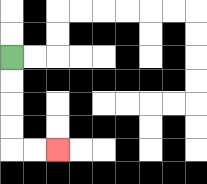{'start': '[0, 2]', 'end': '[2, 6]', 'path_directions': 'D,D,D,D,R,R', 'path_coordinates': '[[0, 2], [0, 3], [0, 4], [0, 5], [0, 6], [1, 6], [2, 6]]'}